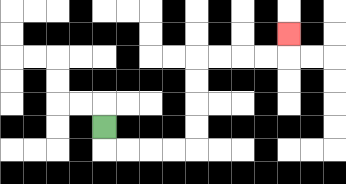{'start': '[4, 5]', 'end': '[12, 1]', 'path_directions': 'D,R,R,R,R,U,U,U,U,R,R,R,R,U', 'path_coordinates': '[[4, 5], [4, 6], [5, 6], [6, 6], [7, 6], [8, 6], [8, 5], [8, 4], [8, 3], [8, 2], [9, 2], [10, 2], [11, 2], [12, 2], [12, 1]]'}